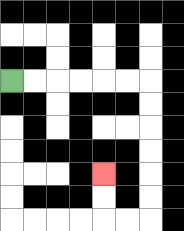{'start': '[0, 3]', 'end': '[4, 7]', 'path_directions': 'R,R,R,R,R,R,D,D,D,D,D,D,L,L,U,U', 'path_coordinates': '[[0, 3], [1, 3], [2, 3], [3, 3], [4, 3], [5, 3], [6, 3], [6, 4], [6, 5], [6, 6], [6, 7], [6, 8], [6, 9], [5, 9], [4, 9], [4, 8], [4, 7]]'}